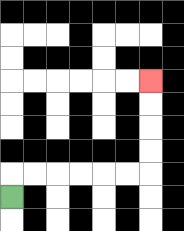{'start': '[0, 8]', 'end': '[6, 3]', 'path_directions': 'U,R,R,R,R,R,R,U,U,U,U', 'path_coordinates': '[[0, 8], [0, 7], [1, 7], [2, 7], [3, 7], [4, 7], [5, 7], [6, 7], [6, 6], [6, 5], [6, 4], [6, 3]]'}